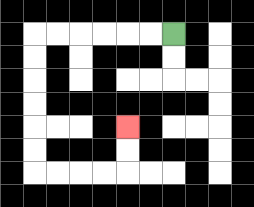{'start': '[7, 1]', 'end': '[5, 5]', 'path_directions': 'L,L,L,L,L,L,D,D,D,D,D,D,R,R,R,R,U,U', 'path_coordinates': '[[7, 1], [6, 1], [5, 1], [4, 1], [3, 1], [2, 1], [1, 1], [1, 2], [1, 3], [1, 4], [1, 5], [1, 6], [1, 7], [2, 7], [3, 7], [4, 7], [5, 7], [5, 6], [5, 5]]'}